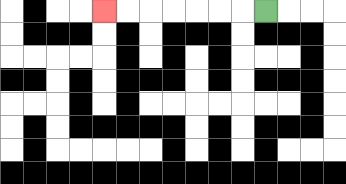{'start': '[11, 0]', 'end': '[4, 0]', 'path_directions': 'L,L,L,L,L,L,L', 'path_coordinates': '[[11, 0], [10, 0], [9, 0], [8, 0], [7, 0], [6, 0], [5, 0], [4, 0]]'}